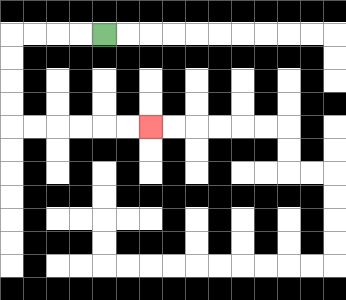{'start': '[4, 1]', 'end': '[6, 5]', 'path_directions': 'L,L,L,L,D,D,D,D,R,R,R,R,R,R', 'path_coordinates': '[[4, 1], [3, 1], [2, 1], [1, 1], [0, 1], [0, 2], [0, 3], [0, 4], [0, 5], [1, 5], [2, 5], [3, 5], [4, 5], [5, 5], [6, 5]]'}